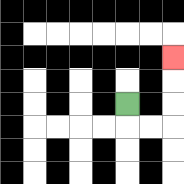{'start': '[5, 4]', 'end': '[7, 2]', 'path_directions': 'D,R,R,U,U,U', 'path_coordinates': '[[5, 4], [5, 5], [6, 5], [7, 5], [7, 4], [7, 3], [7, 2]]'}